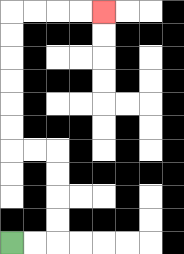{'start': '[0, 10]', 'end': '[4, 0]', 'path_directions': 'R,R,U,U,U,U,L,L,U,U,U,U,U,U,R,R,R,R', 'path_coordinates': '[[0, 10], [1, 10], [2, 10], [2, 9], [2, 8], [2, 7], [2, 6], [1, 6], [0, 6], [0, 5], [0, 4], [0, 3], [0, 2], [0, 1], [0, 0], [1, 0], [2, 0], [3, 0], [4, 0]]'}